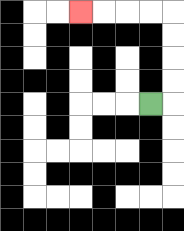{'start': '[6, 4]', 'end': '[3, 0]', 'path_directions': 'R,U,U,U,U,L,L,L,L', 'path_coordinates': '[[6, 4], [7, 4], [7, 3], [7, 2], [7, 1], [7, 0], [6, 0], [5, 0], [4, 0], [3, 0]]'}